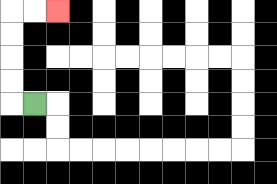{'start': '[1, 4]', 'end': '[2, 0]', 'path_directions': 'L,U,U,U,U,R,R', 'path_coordinates': '[[1, 4], [0, 4], [0, 3], [0, 2], [0, 1], [0, 0], [1, 0], [2, 0]]'}